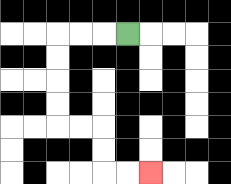{'start': '[5, 1]', 'end': '[6, 7]', 'path_directions': 'L,L,L,D,D,D,D,R,R,D,D,R,R', 'path_coordinates': '[[5, 1], [4, 1], [3, 1], [2, 1], [2, 2], [2, 3], [2, 4], [2, 5], [3, 5], [4, 5], [4, 6], [4, 7], [5, 7], [6, 7]]'}